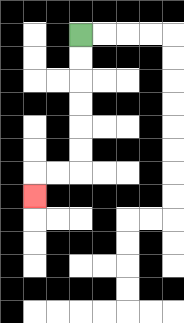{'start': '[3, 1]', 'end': '[1, 8]', 'path_directions': 'D,D,D,D,D,D,L,L,D', 'path_coordinates': '[[3, 1], [3, 2], [3, 3], [3, 4], [3, 5], [3, 6], [3, 7], [2, 7], [1, 7], [1, 8]]'}